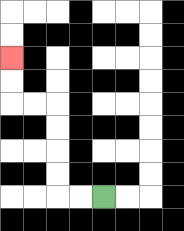{'start': '[4, 8]', 'end': '[0, 2]', 'path_directions': 'L,L,U,U,U,U,L,L,U,U', 'path_coordinates': '[[4, 8], [3, 8], [2, 8], [2, 7], [2, 6], [2, 5], [2, 4], [1, 4], [0, 4], [0, 3], [0, 2]]'}